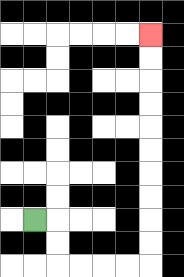{'start': '[1, 9]', 'end': '[6, 1]', 'path_directions': 'R,D,D,R,R,R,R,U,U,U,U,U,U,U,U,U,U', 'path_coordinates': '[[1, 9], [2, 9], [2, 10], [2, 11], [3, 11], [4, 11], [5, 11], [6, 11], [6, 10], [6, 9], [6, 8], [6, 7], [6, 6], [6, 5], [6, 4], [6, 3], [6, 2], [6, 1]]'}